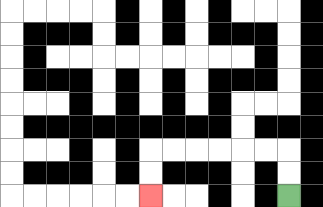{'start': '[12, 8]', 'end': '[6, 8]', 'path_directions': 'U,U,L,L,L,L,L,L,D,D', 'path_coordinates': '[[12, 8], [12, 7], [12, 6], [11, 6], [10, 6], [9, 6], [8, 6], [7, 6], [6, 6], [6, 7], [6, 8]]'}